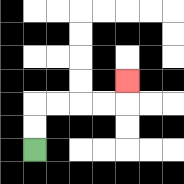{'start': '[1, 6]', 'end': '[5, 3]', 'path_directions': 'U,U,R,R,R,R,U', 'path_coordinates': '[[1, 6], [1, 5], [1, 4], [2, 4], [3, 4], [4, 4], [5, 4], [5, 3]]'}